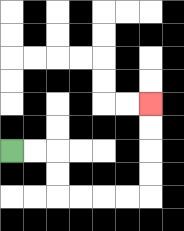{'start': '[0, 6]', 'end': '[6, 4]', 'path_directions': 'R,R,D,D,R,R,R,R,U,U,U,U', 'path_coordinates': '[[0, 6], [1, 6], [2, 6], [2, 7], [2, 8], [3, 8], [4, 8], [5, 8], [6, 8], [6, 7], [6, 6], [6, 5], [6, 4]]'}